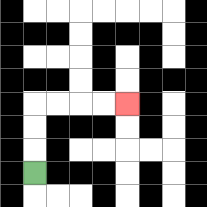{'start': '[1, 7]', 'end': '[5, 4]', 'path_directions': 'U,U,U,R,R,R,R', 'path_coordinates': '[[1, 7], [1, 6], [1, 5], [1, 4], [2, 4], [3, 4], [4, 4], [5, 4]]'}